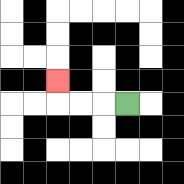{'start': '[5, 4]', 'end': '[2, 3]', 'path_directions': 'L,L,L,U', 'path_coordinates': '[[5, 4], [4, 4], [3, 4], [2, 4], [2, 3]]'}